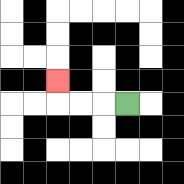{'start': '[5, 4]', 'end': '[2, 3]', 'path_directions': 'L,L,L,U', 'path_coordinates': '[[5, 4], [4, 4], [3, 4], [2, 4], [2, 3]]'}